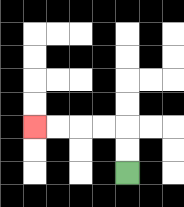{'start': '[5, 7]', 'end': '[1, 5]', 'path_directions': 'U,U,L,L,L,L', 'path_coordinates': '[[5, 7], [5, 6], [5, 5], [4, 5], [3, 5], [2, 5], [1, 5]]'}